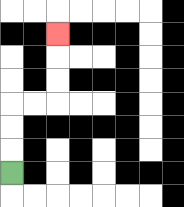{'start': '[0, 7]', 'end': '[2, 1]', 'path_directions': 'U,U,U,R,R,U,U,U', 'path_coordinates': '[[0, 7], [0, 6], [0, 5], [0, 4], [1, 4], [2, 4], [2, 3], [2, 2], [2, 1]]'}